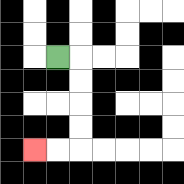{'start': '[2, 2]', 'end': '[1, 6]', 'path_directions': 'R,D,D,D,D,L,L', 'path_coordinates': '[[2, 2], [3, 2], [3, 3], [3, 4], [3, 5], [3, 6], [2, 6], [1, 6]]'}